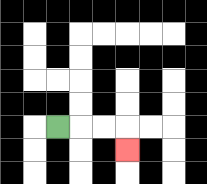{'start': '[2, 5]', 'end': '[5, 6]', 'path_directions': 'R,R,R,D', 'path_coordinates': '[[2, 5], [3, 5], [4, 5], [5, 5], [5, 6]]'}